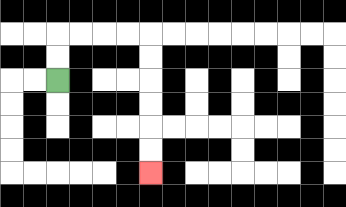{'start': '[2, 3]', 'end': '[6, 7]', 'path_directions': 'U,U,R,R,R,R,D,D,D,D,D,D', 'path_coordinates': '[[2, 3], [2, 2], [2, 1], [3, 1], [4, 1], [5, 1], [6, 1], [6, 2], [6, 3], [6, 4], [6, 5], [6, 6], [6, 7]]'}